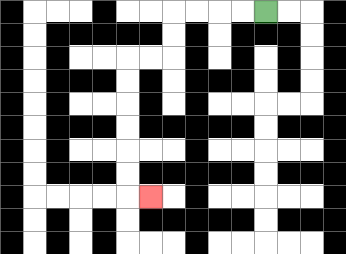{'start': '[11, 0]', 'end': '[6, 8]', 'path_directions': 'L,L,L,L,D,D,L,L,D,D,D,D,D,D,R', 'path_coordinates': '[[11, 0], [10, 0], [9, 0], [8, 0], [7, 0], [7, 1], [7, 2], [6, 2], [5, 2], [5, 3], [5, 4], [5, 5], [5, 6], [5, 7], [5, 8], [6, 8]]'}